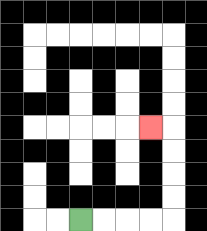{'start': '[3, 9]', 'end': '[6, 5]', 'path_directions': 'R,R,R,R,U,U,U,U,L', 'path_coordinates': '[[3, 9], [4, 9], [5, 9], [6, 9], [7, 9], [7, 8], [7, 7], [7, 6], [7, 5], [6, 5]]'}